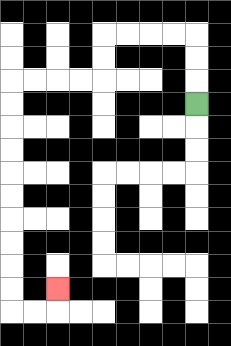{'start': '[8, 4]', 'end': '[2, 12]', 'path_directions': 'U,U,U,L,L,L,L,D,D,L,L,L,L,D,D,D,D,D,D,D,D,D,D,R,R,U', 'path_coordinates': '[[8, 4], [8, 3], [8, 2], [8, 1], [7, 1], [6, 1], [5, 1], [4, 1], [4, 2], [4, 3], [3, 3], [2, 3], [1, 3], [0, 3], [0, 4], [0, 5], [0, 6], [0, 7], [0, 8], [0, 9], [0, 10], [0, 11], [0, 12], [0, 13], [1, 13], [2, 13], [2, 12]]'}